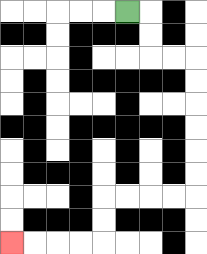{'start': '[5, 0]', 'end': '[0, 10]', 'path_directions': 'R,D,D,R,R,D,D,D,D,D,D,L,L,L,L,D,D,L,L,L,L', 'path_coordinates': '[[5, 0], [6, 0], [6, 1], [6, 2], [7, 2], [8, 2], [8, 3], [8, 4], [8, 5], [8, 6], [8, 7], [8, 8], [7, 8], [6, 8], [5, 8], [4, 8], [4, 9], [4, 10], [3, 10], [2, 10], [1, 10], [0, 10]]'}